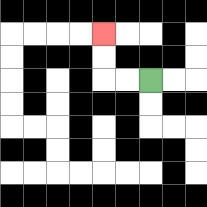{'start': '[6, 3]', 'end': '[4, 1]', 'path_directions': 'L,L,U,U', 'path_coordinates': '[[6, 3], [5, 3], [4, 3], [4, 2], [4, 1]]'}